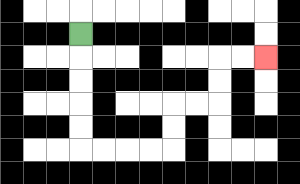{'start': '[3, 1]', 'end': '[11, 2]', 'path_directions': 'D,D,D,D,D,R,R,R,R,U,U,R,R,U,U,R,R', 'path_coordinates': '[[3, 1], [3, 2], [3, 3], [3, 4], [3, 5], [3, 6], [4, 6], [5, 6], [6, 6], [7, 6], [7, 5], [7, 4], [8, 4], [9, 4], [9, 3], [9, 2], [10, 2], [11, 2]]'}